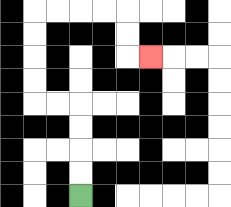{'start': '[3, 8]', 'end': '[6, 2]', 'path_directions': 'U,U,U,U,L,L,U,U,U,U,R,R,R,R,D,D,R', 'path_coordinates': '[[3, 8], [3, 7], [3, 6], [3, 5], [3, 4], [2, 4], [1, 4], [1, 3], [1, 2], [1, 1], [1, 0], [2, 0], [3, 0], [4, 0], [5, 0], [5, 1], [5, 2], [6, 2]]'}